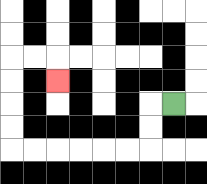{'start': '[7, 4]', 'end': '[2, 3]', 'path_directions': 'L,D,D,L,L,L,L,L,L,U,U,U,U,R,R,D', 'path_coordinates': '[[7, 4], [6, 4], [6, 5], [6, 6], [5, 6], [4, 6], [3, 6], [2, 6], [1, 6], [0, 6], [0, 5], [0, 4], [0, 3], [0, 2], [1, 2], [2, 2], [2, 3]]'}